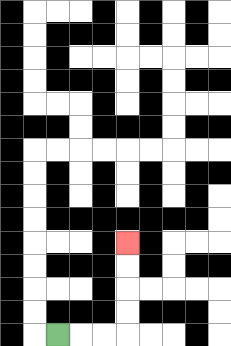{'start': '[2, 14]', 'end': '[5, 10]', 'path_directions': 'R,R,R,U,U,U,U', 'path_coordinates': '[[2, 14], [3, 14], [4, 14], [5, 14], [5, 13], [5, 12], [5, 11], [5, 10]]'}